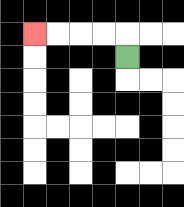{'start': '[5, 2]', 'end': '[1, 1]', 'path_directions': 'U,L,L,L,L', 'path_coordinates': '[[5, 2], [5, 1], [4, 1], [3, 1], [2, 1], [1, 1]]'}